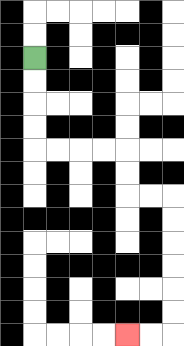{'start': '[1, 2]', 'end': '[5, 14]', 'path_directions': 'D,D,D,D,R,R,R,R,D,D,R,R,D,D,D,D,D,D,L,L', 'path_coordinates': '[[1, 2], [1, 3], [1, 4], [1, 5], [1, 6], [2, 6], [3, 6], [4, 6], [5, 6], [5, 7], [5, 8], [6, 8], [7, 8], [7, 9], [7, 10], [7, 11], [7, 12], [7, 13], [7, 14], [6, 14], [5, 14]]'}